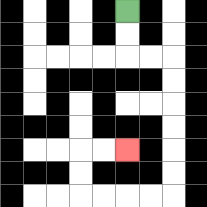{'start': '[5, 0]', 'end': '[5, 6]', 'path_directions': 'D,D,R,R,D,D,D,D,D,D,L,L,L,L,U,U,R,R', 'path_coordinates': '[[5, 0], [5, 1], [5, 2], [6, 2], [7, 2], [7, 3], [7, 4], [7, 5], [7, 6], [7, 7], [7, 8], [6, 8], [5, 8], [4, 8], [3, 8], [3, 7], [3, 6], [4, 6], [5, 6]]'}